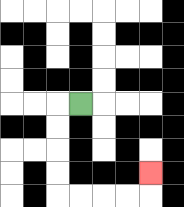{'start': '[3, 4]', 'end': '[6, 7]', 'path_directions': 'L,D,D,D,D,R,R,R,R,U', 'path_coordinates': '[[3, 4], [2, 4], [2, 5], [2, 6], [2, 7], [2, 8], [3, 8], [4, 8], [5, 8], [6, 8], [6, 7]]'}